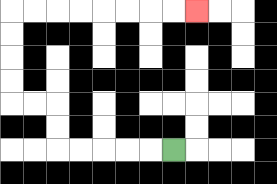{'start': '[7, 6]', 'end': '[8, 0]', 'path_directions': 'L,L,L,L,L,U,U,L,L,U,U,U,U,R,R,R,R,R,R,R,R', 'path_coordinates': '[[7, 6], [6, 6], [5, 6], [4, 6], [3, 6], [2, 6], [2, 5], [2, 4], [1, 4], [0, 4], [0, 3], [0, 2], [0, 1], [0, 0], [1, 0], [2, 0], [3, 0], [4, 0], [5, 0], [6, 0], [7, 0], [8, 0]]'}